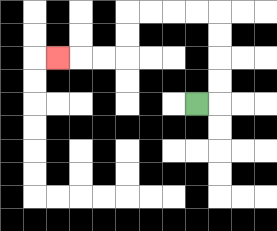{'start': '[8, 4]', 'end': '[2, 2]', 'path_directions': 'R,U,U,U,U,L,L,L,L,D,D,L,L,L', 'path_coordinates': '[[8, 4], [9, 4], [9, 3], [9, 2], [9, 1], [9, 0], [8, 0], [7, 0], [6, 0], [5, 0], [5, 1], [5, 2], [4, 2], [3, 2], [2, 2]]'}